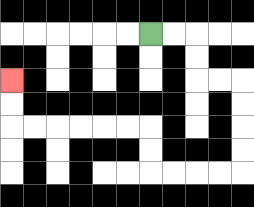{'start': '[6, 1]', 'end': '[0, 3]', 'path_directions': 'R,R,D,D,R,R,D,D,D,D,L,L,L,L,U,U,L,L,L,L,L,L,U,U', 'path_coordinates': '[[6, 1], [7, 1], [8, 1], [8, 2], [8, 3], [9, 3], [10, 3], [10, 4], [10, 5], [10, 6], [10, 7], [9, 7], [8, 7], [7, 7], [6, 7], [6, 6], [6, 5], [5, 5], [4, 5], [3, 5], [2, 5], [1, 5], [0, 5], [0, 4], [0, 3]]'}